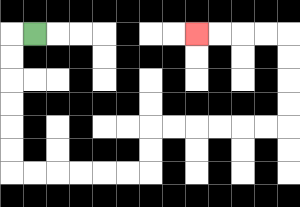{'start': '[1, 1]', 'end': '[8, 1]', 'path_directions': 'L,D,D,D,D,D,D,R,R,R,R,R,R,U,U,R,R,R,R,R,R,U,U,U,U,L,L,L,L', 'path_coordinates': '[[1, 1], [0, 1], [0, 2], [0, 3], [0, 4], [0, 5], [0, 6], [0, 7], [1, 7], [2, 7], [3, 7], [4, 7], [5, 7], [6, 7], [6, 6], [6, 5], [7, 5], [8, 5], [9, 5], [10, 5], [11, 5], [12, 5], [12, 4], [12, 3], [12, 2], [12, 1], [11, 1], [10, 1], [9, 1], [8, 1]]'}